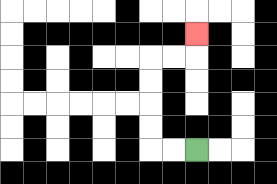{'start': '[8, 6]', 'end': '[8, 1]', 'path_directions': 'L,L,U,U,U,U,R,R,U', 'path_coordinates': '[[8, 6], [7, 6], [6, 6], [6, 5], [6, 4], [6, 3], [6, 2], [7, 2], [8, 2], [8, 1]]'}